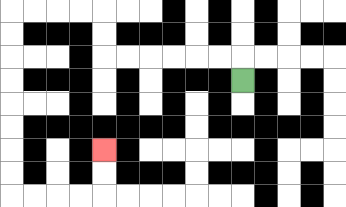{'start': '[10, 3]', 'end': '[4, 6]', 'path_directions': 'U,L,L,L,L,L,L,U,U,L,L,L,L,D,D,D,D,D,D,D,D,R,R,R,R,U,U', 'path_coordinates': '[[10, 3], [10, 2], [9, 2], [8, 2], [7, 2], [6, 2], [5, 2], [4, 2], [4, 1], [4, 0], [3, 0], [2, 0], [1, 0], [0, 0], [0, 1], [0, 2], [0, 3], [0, 4], [0, 5], [0, 6], [0, 7], [0, 8], [1, 8], [2, 8], [3, 8], [4, 8], [4, 7], [4, 6]]'}